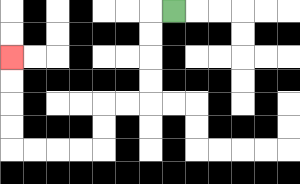{'start': '[7, 0]', 'end': '[0, 2]', 'path_directions': 'L,D,D,D,D,L,L,D,D,L,L,L,L,U,U,U,U', 'path_coordinates': '[[7, 0], [6, 0], [6, 1], [6, 2], [6, 3], [6, 4], [5, 4], [4, 4], [4, 5], [4, 6], [3, 6], [2, 6], [1, 6], [0, 6], [0, 5], [0, 4], [0, 3], [0, 2]]'}